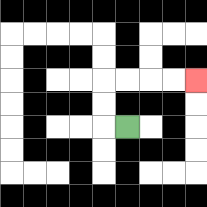{'start': '[5, 5]', 'end': '[8, 3]', 'path_directions': 'L,U,U,R,R,R,R', 'path_coordinates': '[[5, 5], [4, 5], [4, 4], [4, 3], [5, 3], [6, 3], [7, 3], [8, 3]]'}